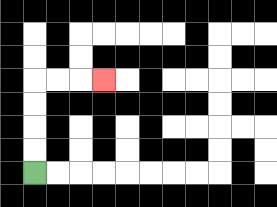{'start': '[1, 7]', 'end': '[4, 3]', 'path_directions': 'U,U,U,U,R,R,R', 'path_coordinates': '[[1, 7], [1, 6], [1, 5], [1, 4], [1, 3], [2, 3], [3, 3], [4, 3]]'}